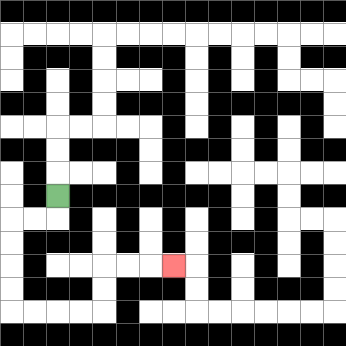{'start': '[2, 8]', 'end': '[7, 11]', 'path_directions': 'D,L,L,D,D,D,D,R,R,R,R,U,U,R,R,R', 'path_coordinates': '[[2, 8], [2, 9], [1, 9], [0, 9], [0, 10], [0, 11], [0, 12], [0, 13], [1, 13], [2, 13], [3, 13], [4, 13], [4, 12], [4, 11], [5, 11], [6, 11], [7, 11]]'}